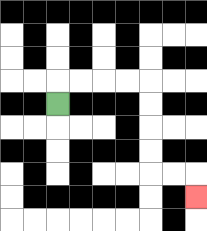{'start': '[2, 4]', 'end': '[8, 8]', 'path_directions': 'U,R,R,R,R,D,D,D,D,R,R,D', 'path_coordinates': '[[2, 4], [2, 3], [3, 3], [4, 3], [5, 3], [6, 3], [6, 4], [6, 5], [6, 6], [6, 7], [7, 7], [8, 7], [8, 8]]'}